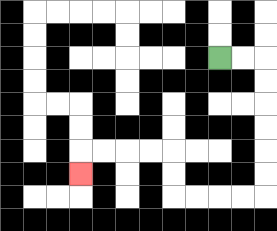{'start': '[9, 2]', 'end': '[3, 7]', 'path_directions': 'R,R,D,D,D,D,D,D,L,L,L,L,U,U,L,L,L,L,D', 'path_coordinates': '[[9, 2], [10, 2], [11, 2], [11, 3], [11, 4], [11, 5], [11, 6], [11, 7], [11, 8], [10, 8], [9, 8], [8, 8], [7, 8], [7, 7], [7, 6], [6, 6], [5, 6], [4, 6], [3, 6], [3, 7]]'}